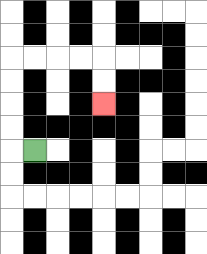{'start': '[1, 6]', 'end': '[4, 4]', 'path_directions': 'L,U,U,U,U,R,R,R,R,D,D', 'path_coordinates': '[[1, 6], [0, 6], [0, 5], [0, 4], [0, 3], [0, 2], [1, 2], [2, 2], [3, 2], [4, 2], [4, 3], [4, 4]]'}